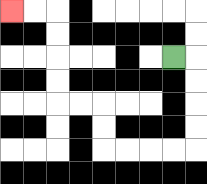{'start': '[7, 2]', 'end': '[0, 0]', 'path_directions': 'R,D,D,D,D,L,L,L,L,U,U,L,L,U,U,U,U,L,L', 'path_coordinates': '[[7, 2], [8, 2], [8, 3], [8, 4], [8, 5], [8, 6], [7, 6], [6, 6], [5, 6], [4, 6], [4, 5], [4, 4], [3, 4], [2, 4], [2, 3], [2, 2], [2, 1], [2, 0], [1, 0], [0, 0]]'}